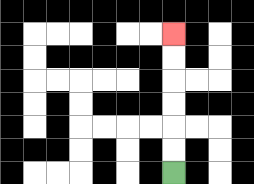{'start': '[7, 7]', 'end': '[7, 1]', 'path_directions': 'U,U,U,U,U,U', 'path_coordinates': '[[7, 7], [7, 6], [7, 5], [7, 4], [7, 3], [7, 2], [7, 1]]'}